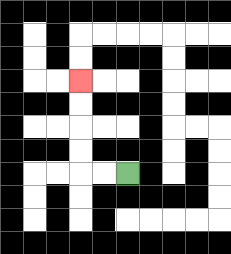{'start': '[5, 7]', 'end': '[3, 3]', 'path_directions': 'L,L,U,U,U,U', 'path_coordinates': '[[5, 7], [4, 7], [3, 7], [3, 6], [3, 5], [3, 4], [3, 3]]'}